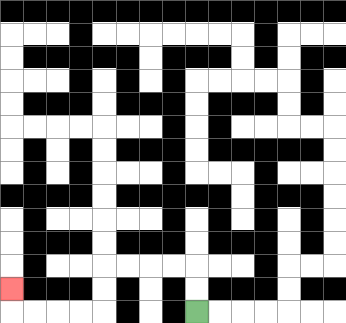{'start': '[8, 13]', 'end': '[0, 12]', 'path_directions': 'U,U,L,L,L,L,D,D,L,L,L,L,U', 'path_coordinates': '[[8, 13], [8, 12], [8, 11], [7, 11], [6, 11], [5, 11], [4, 11], [4, 12], [4, 13], [3, 13], [2, 13], [1, 13], [0, 13], [0, 12]]'}